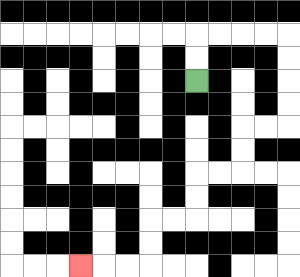{'start': '[8, 3]', 'end': '[3, 11]', 'path_directions': 'U,U,R,R,R,R,D,D,D,D,L,L,D,D,L,L,D,D,L,L,D,D,L,L,L', 'path_coordinates': '[[8, 3], [8, 2], [8, 1], [9, 1], [10, 1], [11, 1], [12, 1], [12, 2], [12, 3], [12, 4], [12, 5], [11, 5], [10, 5], [10, 6], [10, 7], [9, 7], [8, 7], [8, 8], [8, 9], [7, 9], [6, 9], [6, 10], [6, 11], [5, 11], [4, 11], [3, 11]]'}